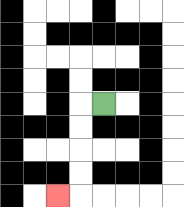{'start': '[4, 4]', 'end': '[2, 8]', 'path_directions': 'L,D,D,D,D,L', 'path_coordinates': '[[4, 4], [3, 4], [3, 5], [3, 6], [3, 7], [3, 8], [2, 8]]'}